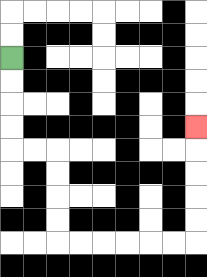{'start': '[0, 2]', 'end': '[8, 5]', 'path_directions': 'D,D,D,D,R,R,D,D,D,D,R,R,R,R,R,R,U,U,U,U,U', 'path_coordinates': '[[0, 2], [0, 3], [0, 4], [0, 5], [0, 6], [1, 6], [2, 6], [2, 7], [2, 8], [2, 9], [2, 10], [3, 10], [4, 10], [5, 10], [6, 10], [7, 10], [8, 10], [8, 9], [8, 8], [8, 7], [8, 6], [8, 5]]'}